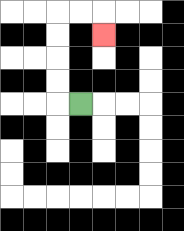{'start': '[3, 4]', 'end': '[4, 1]', 'path_directions': 'L,U,U,U,U,R,R,D', 'path_coordinates': '[[3, 4], [2, 4], [2, 3], [2, 2], [2, 1], [2, 0], [3, 0], [4, 0], [4, 1]]'}